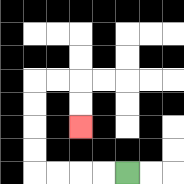{'start': '[5, 7]', 'end': '[3, 5]', 'path_directions': 'L,L,L,L,U,U,U,U,R,R,D,D', 'path_coordinates': '[[5, 7], [4, 7], [3, 7], [2, 7], [1, 7], [1, 6], [1, 5], [1, 4], [1, 3], [2, 3], [3, 3], [3, 4], [3, 5]]'}